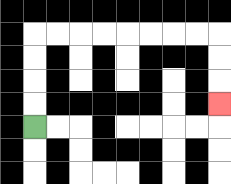{'start': '[1, 5]', 'end': '[9, 4]', 'path_directions': 'U,U,U,U,R,R,R,R,R,R,R,R,D,D,D', 'path_coordinates': '[[1, 5], [1, 4], [1, 3], [1, 2], [1, 1], [2, 1], [3, 1], [4, 1], [5, 1], [6, 1], [7, 1], [8, 1], [9, 1], [9, 2], [9, 3], [9, 4]]'}